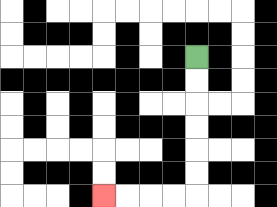{'start': '[8, 2]', 'end': '[4, 8]', 'path_directions': 'D,D,D,D,D,D,L,L,L,L', 'path_coordinates': '[[8, 2], [8, 3], [8, 4], [8, 5], [8, 6], [8, 7], [8, 8], [7, 8], [6, 8], [5, 8], [4, 8]]'}